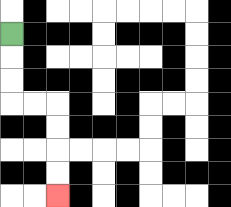{'start': '[0, 1]', 'end': '[2, 8]', 'path_directions': 'D,D,D,R,R,D,D,D,D', 'path_coordinates': '[[0, 1], [0, 2], [0, 3], [0, 4], [1, 4], [2, 4], [2, 5], [2, 6], [2, 7], [2, 8]]'}